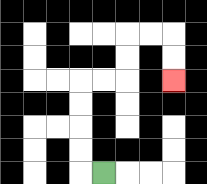{'start': '[4, 7]', 'end': '[7, 3]', 'path_directions': 'L,U,U,U,U,R,R,U,U,R,R,D,D', 'path_coordinates': '[[4, 7], [3, 7], [3, 6], [3, 5], [3, 4], [3, 3], [4, 3], [5, 3], [5, 2], [5, 1], [6, 1], [7, 1], [7, 2], [7, 3]]'}